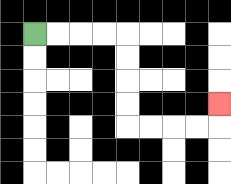{'start': '[1, 1]', 'end': '[9, 4]', 'path_directions': 'R,R,R,R,D,D,D,D,R,R,R,R,U', 'path_coordinates': '[[1, 1], [2, 1], [3, 1], [4, 1], [5, 1], [5, 2], [5, 3], [5, 4], [5, 5], [6, 5], [7, 5], [8, 5], [9, 5], [9, 4]]'}